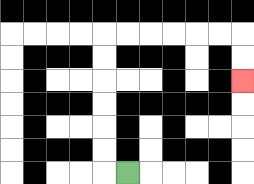{'start': '[5, 7]', 'end': '[10, 3]', 'path_directions': 'L,U,U,U,U,U,U,R,R,R,R,R,R,D,D', 'path_coordinates': '[[5, 7], [4, 7], [4, 6], [4, 5], [4, 4], [4, 3], [4, 2], [4, 1], [5, 1], [6, 1], [7, 1], [8, 1], [9, 1], [10, 1], [10, 2], [10, 3]]'}